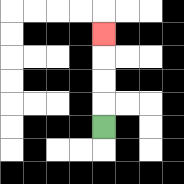{'start': '[4, 5]', 'end': '[4, 1]', 'path_directions': 'U,U,U,U', 'path_coordinates': '[[4, 5], [4, 4], [4, 3], [4, 2], [4, 1]]'}